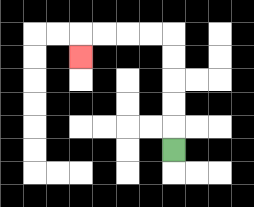{'start': '[7, 6]', 'end': '[3, 2]', 'path_directions': 'U,U,U,U,U,L,L,L,L,D', 'path_coordinates': '[[7, 6], [7, 5], [7, 4], [7, 3], [7, 2], [7, 1], [6, 1], [5, 1], [4, 1], [3, 1], [3, 2]]'}